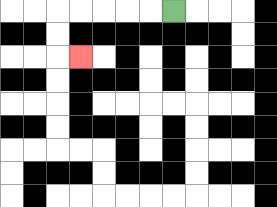{'start': '[7, 0]', 'end': '[3, 2]', 'path_directions': 'L,L,L,L,L,D,D,R', 'path_coordinates': '[[7, 0], [6, 0], [5, 0], [4, 0], [3, 0], [2, 0], [2, 1], [2, 2], [3, 2]]'}